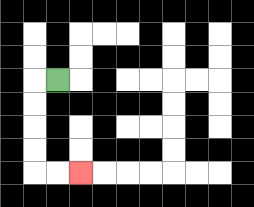{'start': '[2, 3]', 'end': '[3, 7]', 'path_directions': 'L,D,D,D,D,R,R', 'path_coordinates': '[[2, 3], [1, 3], [1, 4], [1, 5], [1, 6], [1, 7], [2, 7], [3, 7]]'}